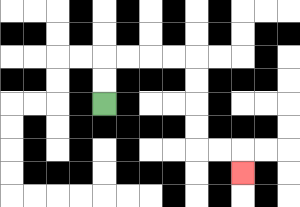{'start': '[4, 4]', 'end': '[10, 7]', 'path_directions': 'U,U,R,R,R,R,D,D,D,D,R,R,D', 'path_coordinates': '[[4, 4], [4, 3], [4, 2], [5, 2], [6, 2], [7, 2], [8, 2], [8, 3], [8, 4], [8, 5], [8, 6], [9, 6], [10, 6], [10, 7]]'}